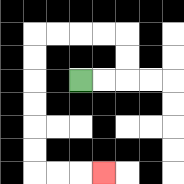{'start': '[3, 3]', 'end': '[4, 7]', 'path_directions': 'R,R,U,U,L,L,L,L,D,D,D,D,D,D,R,R,R', 'path_coordinates': '[[3, 3], [4, 3], [5, 3], [5, 2], [5, 1], [4, 1], [3, 1], [2, 1], [1, 1], [1, 2], [1, 3], [1, 4], [1, 5], [1, 6], [1, 7], [2, 7], [3, 7], [4, 7]]'}